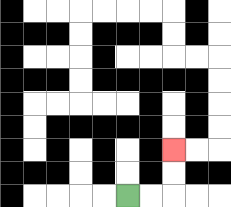{'start': '[5, 8]', 'end': '[7, 6]', 'path_directions': 'R,R,U,U', 'path_coordinates': '[[5, 8], [6, 8], [7, 8], [7, 7], [7, 6]]'}